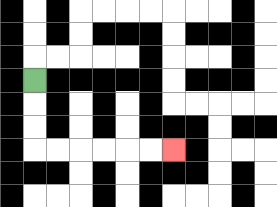{'start': '[1, 3]', 'end': '[7, 6]', 'path_directions': 'D,D,D,R,R,R,R,R,R', 'path_coordinates': '[[1, 3], [1, 4], [1, 5], [1, 6], [2, 6], [3, 6], [4, 6], [5, 6], [6, 6], [7, 6]]'}